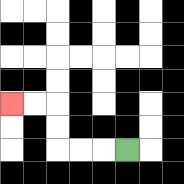{'start': '[5, 6]', 'end': '[0, 4]', 'path_directions': 'L,L,L,U,U,L,L', 'path_coordinates': '[[5, 6], [4, 6], [3, 6], [2, 6], [2, 5], [2, 4], [1, 4], [0, 4]]'}